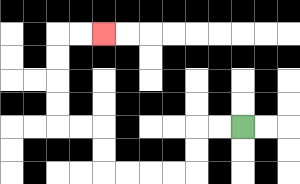{'start': '[10, 5]', 'end': '[4, 1]', 'path_directions': 'L,L,D,D,L,L,L,L,U,U,L,L,U,U,U,U,R,R', 'path_coordinates': '[[10, 5], [9, 5], [8, 5], [8, 6], [8, 7], [7, 7], [6, 7], [5, 7], [4, 7], [4, 6], [4, 5], [3, 5], [2, 5], [2, 4], [2, 3], [2, 2], [2, 1], [3, 1], [4, 1]]'}